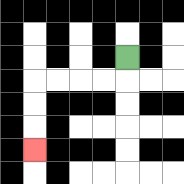{'start': '[5, 2]', 'end': '[1, 6]', 'path_directions': 'D,L,L,L,L,D,D,D', 'path_coordinates': '[[5, 2], [5, 3], [4, 3], [3, 3], [2, 3], [1, 3], [1, 4], [1, 5], [1, 6]]'}